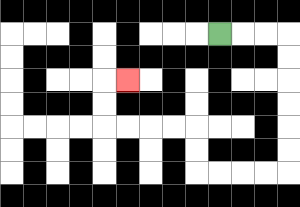{'start': '[9, 1]', 'end': '[5, 3]', 'path_directions': 'R,R,R,D,D,D,D,D,D,L,L,L,L,U,U,L,L,L,L,U,U,R', 'path_coordinates': '[[9, 1], [10, 1], [11, 1], [12, 1], [12, 2], [12, 3], [12, 4], [12, 5], [12, 6], [12, 7], [11, 7], [10, 7], [9, 7], [8, 7], [8, 6], [8, 5], [7, 5], [6, 5], [5, 5], [4, 5], [4, 4], [4, 3], [5, 3]]'}